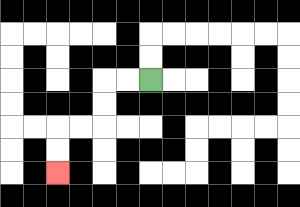{'start': '[6, 3]', 'end': '[2, 7]', 'path_directions': 'L,L,D,D,L,L,D,D', 'path_coordinates': '[[6, 3], [5, 3], [4, 3], [4, 4], [4, 5], [3, 5], [2, 5], [2, 6], [2, 7]]'}